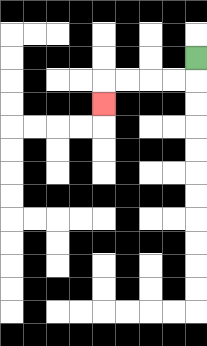{'start': '[8, 2]', 'end': '[4, 4]', 'path_directions': 'D,L,L,L,L,D', 'path_coordinates': '[[8, 2], [8, 3], [7, 3], [6, 3], [5, 3], [4, 3], [4, 4]]'}